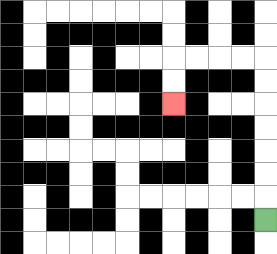{'start': '[11, 9]', 'end': '[7, 4]', 'path_directions': 'U,U,U,U,U,U,U,L,L,L,L,D,D', 'path_coordinates': '[[11, 9], [11, 8], [11, 7], [11, 6], [11, 5], [11, 4], [11, 3], [11, 2], [10, 2], [9, 2], [8, 2], [7, 2], [7, 3], [7, 4]]'}